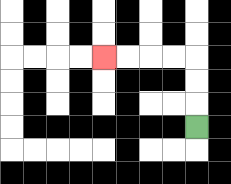{'start': '[8, 5]', 'end': '[4, 2]', 'path_directions': 'U,U,U,L,L,L,L', 'path_coordinates': '[[8, 5], [8, 4], [8, 3], [8, 2], [7, 2], [6, 2], [5, 2], [4, 2]]'}